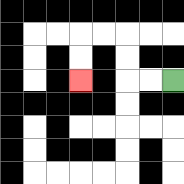{'start': '[7, 3]', 'end': '[3, 3]', 'path_directions': 'L,L,U,U,L,L,D,D', 'path_coordinates': '[[7, 3], [6, 3], [5, 3], [5, 2], [5, 1], [4, 1], [3, 1], [3, 2], [3, 3]]'}